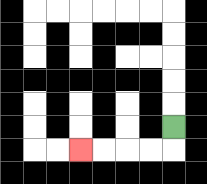{'start': '[7, 5]', 'end': '[3, 6]', 'path_directions': 'D,L,L,L,L', 'path_coordinates': '[[7, 5], [7, 6], [6, 6], [5, 6], [4, 6], [3, 6]]'}